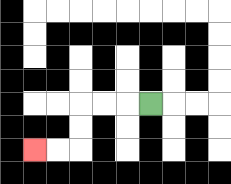{'start': '[6, 4]', 'end': '[1, 6]', 'path_directions': 'L,L,L,D,D,L,L', 'path_coordinates': '[[6, 4], [5, 4], [4, 4], [3, 4], [3, 5], [3, 6], [2, 6], [1, 6]]'}